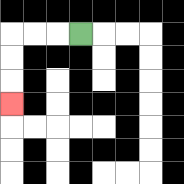{'start': '[3, 1]', 'end': '[0, 4]', 'path_directions': 'L,L,L,D,D,D', 'path_coordinates': '[[3, 1], [2, 1], [1, 1], [0, 1], [0, 2], [0, 3], [0, 4]]'}